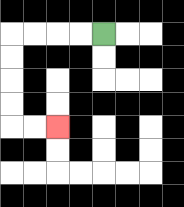{'start': '[4, 1]', 'end': '[2, 5]', 'path_directions': 'L,L,L,L,D,D,D,D,R,R', 'path_coordinates': '[[4, 1], [3, 1], [2, 1], [1, 1], [0, 1], [0, 2], [0, 3], [0, 4], [0, 5], [1, 5], [2, 5]]'}